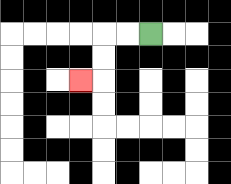{'start': '[6, 1]', 'end': '[3, 3]', 'path_directions': 'L,L,D,D,L', 'path_coordinates': '[[6, 1], [5, 1], [4, 1], [4, 2], [4, 3], [3, 3]]'}